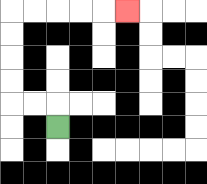{'start': '[2, 5]', 'end': '[5, 0]', 'path_directions': 'U,L,L,U,U,U,U,R,R,R,R,R', 'path_coordinates': '[[2, 5], [2, 4], [1, 4], [0, 4], [0, 3], [0, 2], [0, 1], [0, 0], [1, 0], [2, 0], [3, 0], [4, 0], [5, 0]]'}